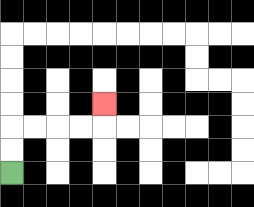{'start': '[0, 7]', 'end': '[4, 4]', 'path_directions': 'U,U,R,R,R,R,U', 'path_coordinates': '[[0, 7], [0, 6], [0, 5], [1, 5], [2, 5], [3, 5], [4, 5], [4, 4]]'}